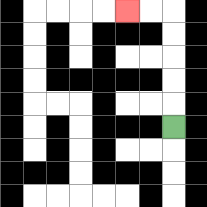{'start': '[7, 5]', 'end': '[5, 0]', 'path_directions': 'U,U,U,U,U,L,L', 'path_coordinates': '[[7, 5], [7, 4], [7, 3], [7, 2], [7, 1], [7, 0], [6, 0], [5, 0]]'}